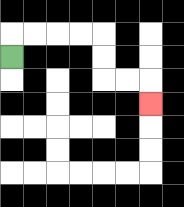{'start': '[0, 2]', 'end': '[6, 4]', 'path_directions': 'U,R,R,R,R,D,D,R,R,D', 'path_coordinates': '[[0, 2], [0, 1], [1, 1], [2, 1], [3, 1], [4, 1], [4, 2], [4, 3], [5, 3], [6, 3], [6, 4]]'}